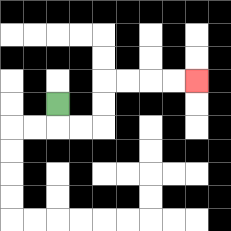{'start': '[2, 4]', 'end': '[8, 3]', 'path_directions': 'D,R,R,U,U,R,R,R,R', 'path_coordinates': '[[2, 4], [2, 5], [3, 5], [4, 5], [4, 4], [4, 3], [5, 3], [6, 3], [7, 3], [8, 3]]'}